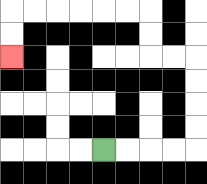{'start': '[4, 6]', 'end': '[0, 2]', 'path_directions': 'R,R,R,R,U,U,U,U,L,L,U,U,L,L,L,L,L,L,D,D', 'path_coordinates': '[[4, 6], [5, 6], [6, 6], [7, 6], [8, 6], [8, 5], [8, 4], [8, 3], [8, 2], [7, 2], [6, 2], [6, 1], [6, 0], [5, 0], [4, 0], [3, 0], [2, 0], [1, 0], [0, 0], [0, 1], [0, 2]]'}